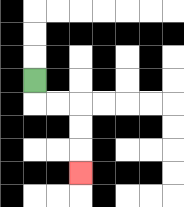{'start': '[1, 3]', 'end': '[3, 7]', 'path_directions': 'D,R,R,D,D,D', 'path_coordinates': '[[1, 3], [1, 4], [2, 4], [3, 4], [3, 5], [3, 6], [3, 7]]'}